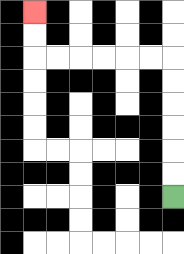{'start': '[7, 8]', 'end': '[1, 0]', 'path_directions': 'U,U,U,U,U,U,L,L,L,L,L,L,U,U', 'path_coordinates': '[[7, 8], [7, 7], [7, 6], [7, 5], [7, 4], [7, 3], [7, 2], [6, 2], [5, 2], [4, 2], [3, 2], [2, 2], [1, 2], [1, 1], [1, 0]]'}